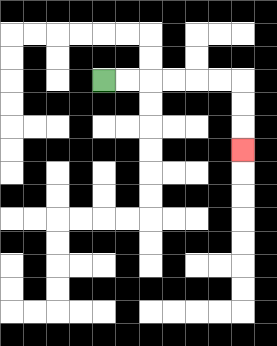{'start': '[4, 3]', 'end': '[10, 6]', 'path_directions': 'R,R,R,R,R,R,D,D,D', 'path_coordinates': '[[4, 3], [5, 3], [6, 3], [7, 3], [8, 3], [9, 3], [10, 3], [10, 4], [10, 5], [10, 6]]'}